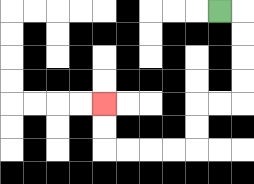{'start': '[9, 0]', 'end': '[4, 4]', 'path_directions': 'R,D,D,D,D,L,L,D,D,L,L,L,L,U,U', 'path_coordinates': '[[9, 0], [10, 0], [10, 1], [10, 2], [10, 3], [10, 4], [9, 4], [8, 4], [8, 5], [8, 6], [7, 6], [6, 6], [5, 6], [4, 6], [4, 5], [4, 4]]'}